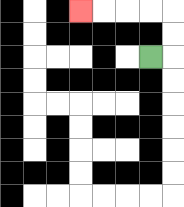{'start': '[6, 2]', 'end': '[3, 0]', 'path_directions': 'R,U,U,L,L,L,L', 'path_coordinates': '[[6, 2], [7, 2], [7, 1], [7, 0], [6, 0], [5, 0], [4, 0], [3, 0]]'}